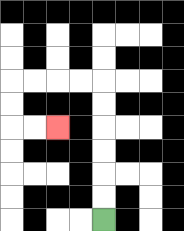{'start': '[4, 9]', 'end': '[2, 5]', 'path_directions': 'U,U,U,U,U,U,L,L,L,L,D,D,R,R', 'path_coordinates': '[[4, 9], [4, 8], [4, 7], [4, 6], [4, 5], [4, 4], [4, 3], [3, 3], [2, 3], [1, 3], [0, 3], [0, 4], [0, 5], [1, 5], [2, 5]]'}